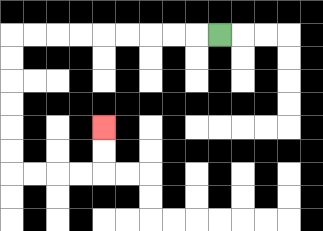{'start': '[9, 1]', 'end': '[4, 5]', 'path_directions': 'L,L,L,L,L,L,L,L,L,D,D,D,D,D,D,R,R,R,R,U,U', 'path_coordinates': '[[9, 1], [8, 1], [7, 1], [6, 1], [5, 1], [4, 1], [3, 1], [2, 1], [1, 1], [0, 1], [0, 2], [0, 3], [0, 4], [0, 5], [0, 6], [0, 7], [1, 7], [2, 7], [3, 7], [4, 7], [4, 6], [4, 5]]'}